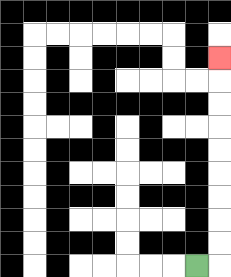{'start': '[8, 11]', 'end': '[9, 2]', 'path_directions': 'R,U,U,U,U,U,U,U,U,U', 'path_coordinates': '[[8, 11], [9, 11], [9, 10], [9, 9], [9, 8], [9, 7], [9, 6], [9, 5], [9, 4], [9, 3], [9, 2]]'}